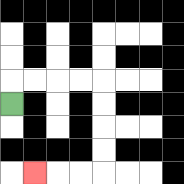{'start': '[0, 4]', 'end': '[1, 7]', 'path_directions': 'U,R,R,R,R,D,D,D,D,L,L,L', 'path_coordinates': '[[0, 4], [0, 3], [1, 3], [2, 3], [3, 3], [4, 3], [4, 4], [4, 5], [4, 6], [4, 7], [3, 7], [2, 7], [1, 7]]'}